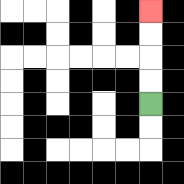{'start': '[6, 4]', 'end': '[6, 0]', 'path_directions': 'U,U,U,U', 'path_coordinates': '[[6, 4], [6, 3], [6, 2], [6, 1], [6, 0]]'}